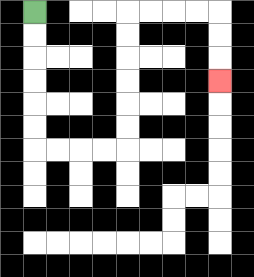{'start': '[1, 0]', 'end': '[9, 3]', 'path_directions': 'D,D,D,D,D,D,R,R,R,R,U,U,U,U,U,U,R,R,R,R,D,D,D', 'path_coordinates': '[[1, 0], [1, 1], [1, 2], [1, 3], [1, 4], [1, 5], [1, 6], [2, 6], [3, 6], [4, 6], [5, 6], [5, 5], [5, 4], [5, 3], [5, 2], [5, 1], [5, 0], [6, 0], [7, 0], [8, 0], [9, 0], [9, 1], [9, 2], [9, 3]]'}